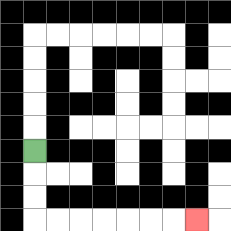{'start': '[1, 6]', 'end': '[8, 9]', 'path_directions': 'D,D,D,R,R,R,R,R,R,R', 'path_coordinates': '[[1, 6], [1, 7], [1, 8], [1, 9], [2, 9], [3, 9], [4, 9], [5, 9], [6, 9], [7, 9], [8, 9]]'}